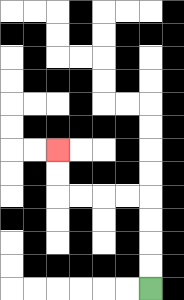{'start': '[6, 12]', 'end': '[2, 6]', 'path_directions': 'U,U,U,U,L,L,L,L,U,U', 'path_coordinates': '[[6, 12], [6, 11], [6, 10], [6, 9], [6, 8], [5, 8], [4, 8], [3, 8], [2, 8], [2, 7], [2, 6]]'}